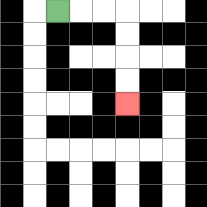{'start': '[2, 0]', 'end': '[5, 4]', 'path_directions': 'R,R,R,D,D,D,D', 'path_coordinates': '[[2, 0], [3, 0], [4, 0], [5, 0], [5, 1], [5, 2], [5, 3], [5, 4]]'}